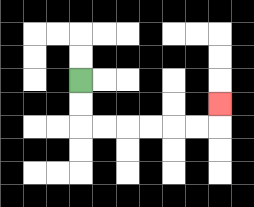{'start': '[3, 3]', 'end': '[9, 4]', 'path_directions': 'D,D,R,R,R,R,R,R,U', 'path_coordinates': '[[3, 3], [3, 4], [3, 5], [4, 5], [5, 5], [6, 5], [7, 5], [8, 5], [9, 5], [9, 4]]'}